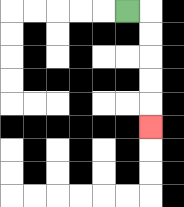{'start': '[5, 0]', 'end': '[6, 5]', 'path_directions': 'R,D,D,D,D,D', 'path_coordinates': '[[5, 0], [6, 0], [6, 1], [6, 2], [6, 3], [6, 4], [6, 5]]'}